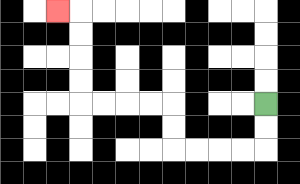{'start': '[11, 4]', 'end': '[2, 0]', 'path_directions': 'D,D,L,L,L,L,U,U,L,L,L,L,U,U,U,U,L', 'path_coordinates': '[[11, 4], [11, 5], [11, 6], [10, 6], [9, 6], [8, 6], [7, 6], [7, 5], [7, 4], [6, 4], [5, 4], [4, 4], [3, 4], [3, 3], [3, 2], [3, 1], [3, 0], [2, 0]]'}